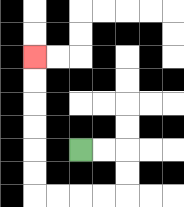{'start': '[3, 6]', 'end': '[1, 2]', 'path_directions': 'R,R,D,D,L,L,L,L,U,U,U,U,U,U', 'path_coordinates': '[[3, 6], [4, 6], [5, 6], [5, 7], [5, 8], [4, 8], [3, 8], [2, 8], [1, 8], [1, 7], [1, 6], [1, 5], [1, 4], [1, 3], [1, 2]]'}